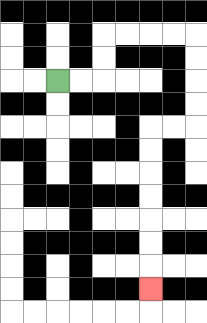{'start': '[2, 3]', 'end': '[6, 12]', 'path_directions': 'R,R,U,U,R,R,R,R,D,D,D,D,L,L,D,D,D,D,D,D,D', 'path_coordinates': '[[2, 3], [3, 3], [4, 3], [4, 2], [4, 1], [5, 1], [6, 1], [7, 1], [8, 1], [8, 2], [8, 3], [8, 4], [8, 5], [7, 5], [6, 5], [6, 6], [6, 7], [6, 8], [6, 9], [6, 10], [6, 11], [6, 12]]'}